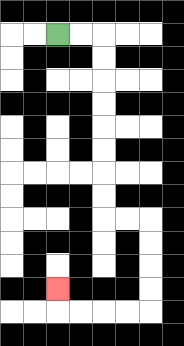{'start': '[2, 1]', 'end': '[2, 12]', 'path_directions': 'R,R,D,D,D,D,D,D,D,D,R,R,D,D,D,D,L,L,L,L,U', 'path_coordinates': '[[2, 1], [3, 1], [4, 1], [4, 2], [4, 3], [4, 4], [4, 5], [4, 6], [4, 7], [4, 8], [4, 9], [5, 9], [6, 9], [6, 10], [6, 11], [6, 12], [6, 13], [5, 13], [4, 13], [3, 13], [2, 13], [2, 12]]'}